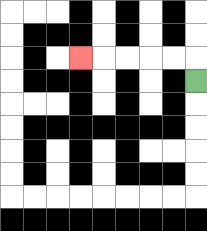{'start': '[8, 3]', 'end': '[3, 2]', 'path_directions': 'U,L,L,L,L,L', 'path_coordinates': '[[8, 3], [8, 2], [7, 2], [6, 2], [5, 2], [4, 2], [3, 2]]'}